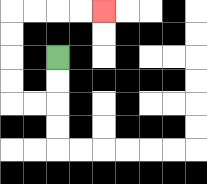{'start': '[2, 2]', 'end': '[4, 0]', 'path_directions': 'D,D,L,L,U,U,U,U,R,R,R,R', 'path_coordinates': '[[2, 2], [2, 3], [2, 4], [1, 4], [0, 4], [0, 3], [0, 2], [0, 1], [0, 0], [1, 0], [2, 0], [3, 0], [4, 0]]'}